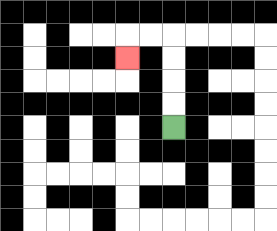{'start': '[7, 5]', 'end': '[5, 2]', 'path_directions': 'U,U,U,U,L,L,D', 'path_coordinates': '[[7, 5], [7, 4], [7, 3], [7, 2], [7, 1], [6, 1], [5, 1], [5, 2]]'}